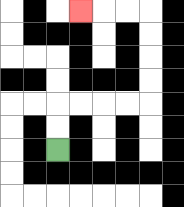{'start': '[2, 6]', 'end': '[3, 0]', 'path_directions': 'U,U,R,R,R,R,U,U,U,U,L,L,L', 'path_coordinates': '[[2, 6], [2, 5], [2, 4], [3, 4], [4, 4], [5, 4], [6, 4], [6, 3], [6, 2], [6, 1], [6, 0], [5, 0], [4, 0], [3, 0]]'}